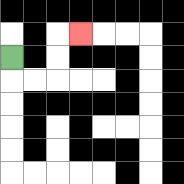{'start': '[0, 2]', 'end': '[3, 1]', 'path_directions': 'D,R,R,U,U,R', 'path_coordinates': '[[0, 2], [0, 3], [1, 3], [2, 3], [2, 2], [2, 1], [3, 1]]'}